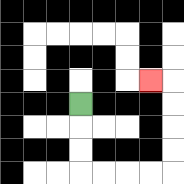{'start': '[3, 4]', 'end': '[6, 3]', 'path_directions': 'D,D,D,R,R,R,R,U,U,U,U,L', 'path_coordinates': '[[3, 4], [3, 5], [3, 6], [3, 7], [4, 7], [5, 7], [6, 7], [7, 7], [7, 6], [7, 5], [7, 4], [7, 3], [6, 3]]'}